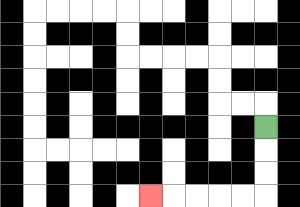{'start': '[11, 5]', 'end': '[6, 8]', 'path_directions': 'D,D,D,L,L,L,L,L', 'path_coordinates': '[[11, 5], [11, 6], [11, 7], [11, 8], [10, 8], [9, 8], [8, 8], [7, 8], [6, 8]]'}